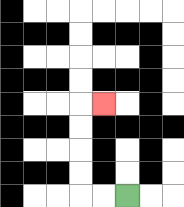{'start': '[5, 8]', 'end': '[4, 4]', 'path_directions': 'L,L,U,U,U,U,R', 'path_coordinates': '[[5, 8], [4, 8], [3, 8], [3, 7], [3, 6], [3, 5], [3, 4], [4, 4]]'}